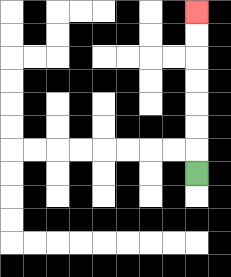{'start': '[8, 7]', 'end': '[8, 0]', 'path_directions': 'U,U,U,U,U,U,U', 'path_coordinates': '[[8, 7], [8, 6], [8, 5], [8, 4], [8, 3], [8, 2], [8, 1], [8, 0]]'}